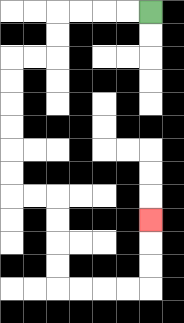{'start': '[6, 0]', 'end': '[6, 9]', 'path_directions': 'L,L,L,L,D,D,L,L,D,D,D,D,D,D,R,R,D,D,D,D,R,R,R,R,U,U,U', 'path_coordinates': '[[6, 0], [5, 0], [4, 0], [3, 0], [2, 0], [2, 1], [2, 2], [1, 2], [0, 2], [0, 3], [0, 4], [0, 5], [0, 6], [0, 7], [0, 8], [1, 8], [2, 8], [2, 9], [2, 10], [2, 11], [2, 12], [3, 12], [4, 12], [5, 12], [6, 12], [6, 11], [6, 10], [6, 9]]'}